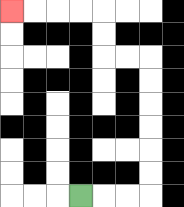{'start': '[3, 8]', 'end': '[0, 0]', 'path_directions': 'R,R,R,U,U,U,U,U,U,L,L,U,U,L,L,L,L', 'path_coordinates': '[[3, 8], [4, 8], [5, 8], [6, 8], [6, 7], [6, 6], [6, 5], [6, 4], [6, 3], [6, 2], [5, 2], [4, 2], [4, 1], [4, 0], [3, 0], [2, 0], [1, 0], [0, 0]]'}